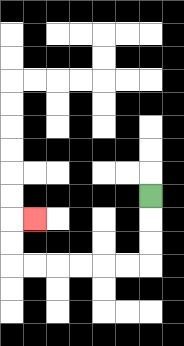{'start': '[6, 8]', 'end': '[1, 9]', 'path_directions': 'D,D,D,L,L,L,L,L,L,U,U,R', 'path_coordinates': '[[6, 8], [6, 9], [6, 10], [6, 11], [5, 11], [4, 11], [3, 11], [2, 11], [1, 11], [0, 11], [0, 10], [0, 9], [1, 9]]'}